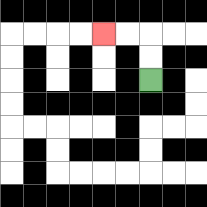{'start': '[6, 3]', 'end': '[4, 1]', 'path_directions': 'U,U,L,L', 'path_coordinates': '[[6, 3], [6, 2], [6, 1], [5, 1], [4, 1]]'}